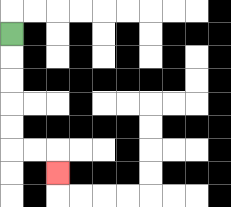{'start': '[0, 1]', 'end': '[2, 7]', 'path_directions': 'D,D,D,D,D,R,R,D', 'path_coordinates': '[[0, 1], [0, 2], [0, 3], [0, 4], [0, 5], [0, 6], [1, 6], [2, 6], [2, 7]]'}